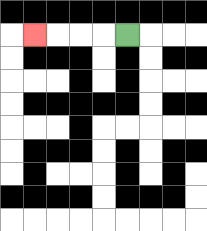{'start': '[5, 1]', 'end': '[1, 1]', 'path_directions': 'L,L,L,L', 'path_coordinates': '[[5, 1], [4, 1], [3, 1], [2, 1], [1, 1]]'}